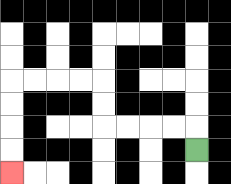{'start': '[8, 6]', 'end': '[0, 7]', 'path_directions': 'U,L,L,L,L,U,U,L,L,L,L,D,D,D,D', 'path_coordinates': '[[8, 6], [8, 5], [7, 5], [6, 5], [5, 5], [4, 5], [4, 4], [4, 3], [3, 3], [2, 3], [1, 3], [0, 3], [0, 4], [0, 5], [0, 6], [0, 7]]'}